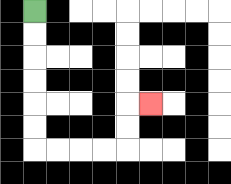{'start': '[1, 0]', 'end': '[6, 4]', 'path_directions': 'D,D,D,D,D,D,R,R,R,R,U,U,R', 'path_coordinates': '[[1, 0], [1, 1], [1, 2], [1, 3], [1, 4], [1, 5], [1, 6], [2, 6], [3, 6], [4, 6], [5, 6], [5, 5], [5, 4], [6, 4]]'}